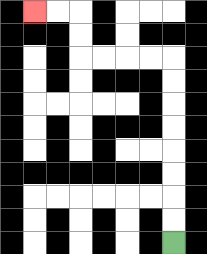{'start': '[7, 10]', 'end': '[1, 0]', 'path_directions': 'U,U,U,U,U,U,U,U,L,L,L,L,U,U,L,L', 'path_coordinates': '[[7, 10], [7, 9], [7, 8], [7, 7], [7, 6], [7, 5], [7, 4], [7, 3], [7, 2], [6, 2], [5, 2], [4, 2], [3, 2], [3, 1], [3, 0], [2, 0], [1, 0]]'}